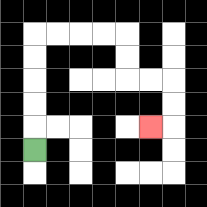{'start': '[1, 6]', 'end': '[6, 5]', 'path_directions': 'U,U,U,U,U,R,R,R,R,D,D,R,R,D,D,L', 'path_coordinates': '[[1, 6], [1, 5], [1, 4], [1, 3], [1, 2], [1, 1], [2, 1], [3, 1], [4, 1], [5, 1], [5, 2], [5, 3], [6, 3], [7, 3], [7, 4], [7, 5], [6, 5]]'}